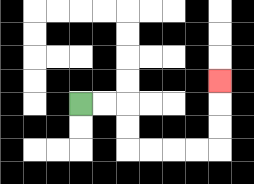{'start': '[3, 4]', 'end': '[9, 3]', 'path_directions': 'R,R,D,D,R,R,R,R,U,U,U', 'path_coordinates': '[[3, 4], [4, 4], [5, 4], [5, 5], [5, 6], [6, 6], [7, 6], [8, 6], [9, 6], [9, 5], [9, 4], [9, 3]]'}